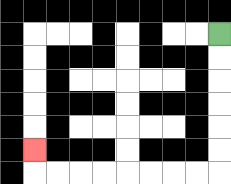{'start': '[9, 1]', 'end': '[1, 6]', 'path_directions': 'D,D,D,D,D,D,L,L,L,L,L,L,L,L,U', 'path_coordinates': '[[9, 1], [9, 2], [9, 3], [9, 4], [9, 5], [9, 6], [9, 7], [8, 7], [7, 7], [6, 7], [5, 7], [4, 7], [3, 7], [2, 7], [1, 7], [1, 6]]'}